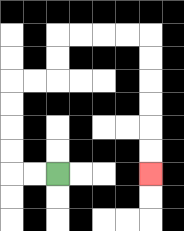{'start': '[2, 7]', 'end': '[6, 7]', 'path_directions': 'L,L,U,U,U,U,R,R,U,U,R,R,R,R,D,D,D,D,D,D', 'path_coordinates': '[[2, 7], [1, 7], [0, 7], [0, 6], [0, 5], [0, 4], [0, 3], [1, 3], [2, 3], [2, 2], [2, 1], [3, 1], [4, 1], [5, 1], [6, 1], [6, 2], [6, 3], [6, 4], [6, 5], [6, 6], [6, 7]]'}